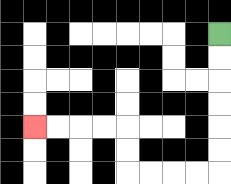{'start': '[9, 1]', 'end': '[1, 5]', 'path_directions': 'D,D,D,D,D,D,L,L,L,L,U,U,L,L,L,L', 'path_coordinates': '[[9, 1], [9, 2], [9, 3], [9, 4], [9, 5], [9, 6], [9, 7], [8, 7], [7, 7], [6, 7], [5, 7], [5, 6], [5, 5], [4, 5], [3, 5], [2, 5], [1, 5]]'}